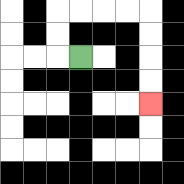{'start': '[3, 2]', 'end': '[6, 4]', 'path_directions': 'L,U,U,R,R,R,R,D,D,D,D', 'path_coordinates': '[[3, 2], [2, 2], [2, 1], [2, 0], [3, 0], [4, 0], [5, 0], [6, 0], [6, 1], [6, 2], [6, 3], [6, 4]]'}